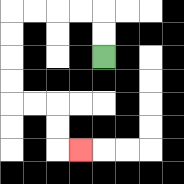{'start': '[4, 2]', 'end': '[3, 6]', 'path_directions': 'U,U,L,L,L,L,D,D,D,D,R,R,D,D,R', 'path_coordinates': '[[4, 2], [4, 1], [4, 0], [3, 0], [2, 0], [1, 0], [0, 0], [0, 1], [0, 2], [0, 3], [0, 4], [1, 4], [2, 4], [2, 5], [2, 6], [3, 6]]'}